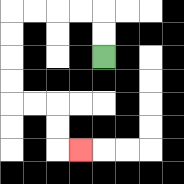{'start': '[4, 2]', 'end': '[3, 6]', 'path_directions': 'U,U,L,L,L,L,D,D,D,D,R,R,D,D,R', 'path_coordinates': '[[4, 2], [4, 1], [4, 0], [3, 0], [2, 0], [1, 0], [0, 0], [0, 1], [0, 2], [0, 3], [0, 4], [1, 4], [2, 4], [2, 5], [2, 6], [3, 6]]'}